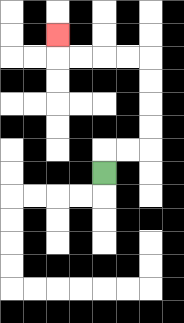{'start': '[4, 7]', 'end': '[2, 1]', 'path_directions': 'U,R,R,U,U,U,U,L,L,L,L,U', 'path_coordinates': '[[4, 7], [4, 6], [5, 6], [6, 6], [6, 5], [6, 4], [6, 3], [6, 2], [5, 2], [4, 2], [3, 2], [2, 2], [2, 1]]'}